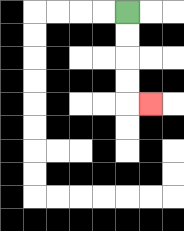{'start': '[5, 0]', 'end': '[6, 4]', 'path_directions': 'D,D,D,D,R', 'path_coordinates': '[[5, 0], [5, 1], [5, 2], [5, 3], [5, 4], [6, 4]]'}